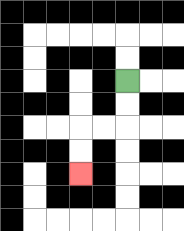{'start': '[5, 3]', 'end': '[3, 7]', 'path_directions': 'D,D,L,L,D,D', 'path_coordinates': '[[5, 3], [5, 4], [5, 5], [4, 5], [3, 5], [3, 6], [3, 7]]'}